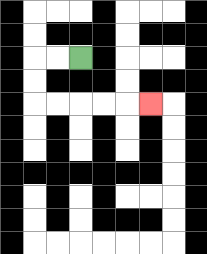{'start': '[3, 2]', 'end': '[6, 4]', 'path_directions': 'L,L,D,D,R,R,R,R,R', 'path_coordinates': '[[3, 2], [2, 2], [1, 2], [1, 3], [1, 4], [2, 4], [3, 4], [4, 4], [5, 4], [6, 4]]'}